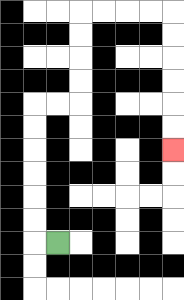{'start': '[2, 10]', 'end': '[7, 6]', 'path_directions': 'L,U,U,U,U,U,U,R,R,U,U,U,U,R,R,R,R,D,D,D,D,D,D', 'path_coordinates': '[[2, 10], [1, 10], [1, 9], [1, 8], [1, 7], [1, 6], [1, 5], [1, 4], [2, 4], [3, 4], [3, 3], [3, 2], [3, 1], [3, 0], [4, 0], [5, 0], [6, 0], [7, 0], [7, 1], [7, 2], [7, 3], [7, 4], [7, 5], [7, 6]]'}